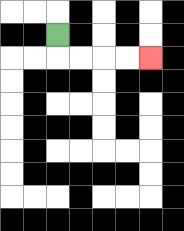{'start': '[2, 1]', 'end': '[6, 2]', 'path_directions': 'D,R,R,R,R', 'path_coordinates': '[[2, 1], [2, 2], [3, 2], [4, 2], [5, 2], [6, 2]]'}